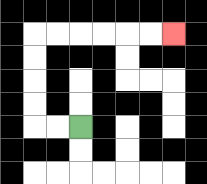{'start': '[3, 5]', 'end': '[7, 1]', 'path_directions': 'L,L,U,U,U,U,R,R,R,R,R,R', 'path_coordinates': '[[3, 5], [2, 5], [1, 5], [1, 4], [1, 3], [1, 2], [1, 1], [2, 1], [3, 1], [4, 1], [5, 1], [6, 1], [7, 1]]'}